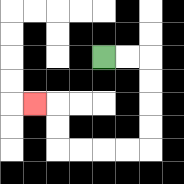{'start': '[4, 2]', 'end': '[1, 4]', 'path_directions': 'R,R,D,D,D,D,L,L,L,L,U,U,L', 'path_coordinates': '[[4, 2], [5, 2], [6, 2], [6, 3], [6, 4], [6, 5], [6, 6], [5, 6], [4, 6], [3, 6], [2, 6], [2, 5], [2, 4], [1, 4]]'}